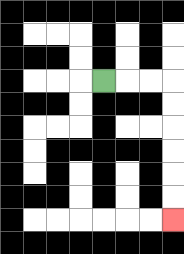{'start': '[4, 3]', 'end': '[7, 9]', 'path_directions': 'R,R,R,D,D,D,D,D,D', 'path_coordinates': '[[4, 3], [5, 3], [6, 3], [7, 3], [7, 4], [7, 5], [7, 6], [7, 7], [7, 8], [7, 9]]'}